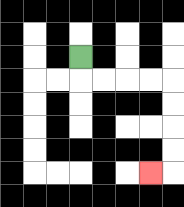{'start': '[3, 2]', 'end': '[6, 7]', 'path_directions': 'D,R,R,R,R,D,D,D,D,L', 'path_coordinates': '[[3, 2], [3, 3], [4, 3], [5, 3], [6, 3], [7, 3], [7, 4], [7, 5], [7, 6], [7, 7], [6, 7]]'}